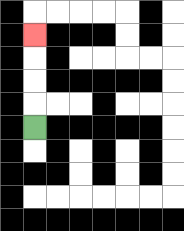{'start': '[1, 5]', 'end': '[1, 1]', 'path_directions': 'U,U,U,U', 'path_coordinates': '[[1, 5], [1, 4], [1, 3], [1, 2], [1, 1]]'}